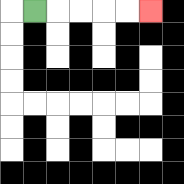{'start': '[1, 0]', 'end': '[6, 0]', 'path_directions': 'R,R,R,R,R', 'path_coordinates': '[[1, 0], [2, 0], [3, 0], [4, 0], [5, 0], [6, 0]]'}